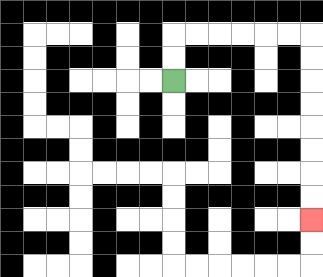{'start': '[7, 3]', 'end': '[13, 9]', 'path_directions': 'U,U,R,R,R,R,R,R,D,D,D,D,D,D,D,D', 'path_coordinates': '[[7, 3], [7, 2], [7, 1], [8, 1], [9, 1], [10, 1], [11, 1], [12, 1], [13, 1], [13, 2], [13, 3], [13, 4], [13, 5], [13, 6], [13, 7], [13, 8], [13, 9]]'}